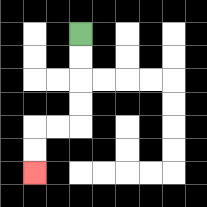{'start': '[3, 1]', 'end': '[1, 7]', 'path_directions': 'D,D,D,D,L,L,D,D', 'path_coordinates': '[[3, 1], [3, 2], [3, 3], [3, 4], [3, 5], [2, 5], [1, 5], [1, 6], [1, 7]]'}